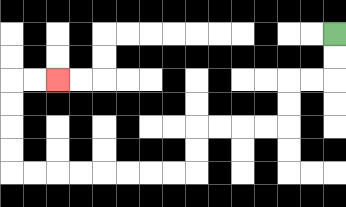{'start': '[14, 1]', 'end': '[2, 3]', 'path_directions': 'D,D,L,L,D,D,L,L,L,L,D,D,L,L,L,L,L,L,L,L,U,U,U,U,R,R', 'path_coordinates': '[[14, 1], [14, 2], [14, 3], [13, 3], [12, 3], [12, 4], [12, 5], [11, 5], [10, 5], [9, 5], [8, 5], [8, 6], [8, 7], [7, 7], [6, 7], [5, 7], [4, 7], [3, 7], [2, 7], [1, 7], [0, 7], [0, 6], [0, 5], [0, 4], [0, 3], [1, 3], [2, 3]]'}